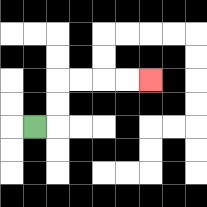{'start': '[1, 5]', 'end': '[6, 3]', 'path_directions': 'R,U,U,R,R,R,R', 'path_coordinates': '[[1, 5], [2, 5], [2, 4], [2, 3], [3, 3], [4, 3], [5, 3], [6, 3]]'}